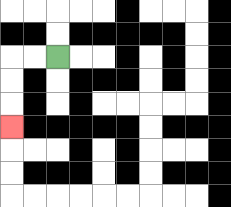{'start': '[2, 2]', 'end': '[0, 5]', 'path_directions': 'L,L,D,D,D', 'path_coordinates': '[[2, 2], [1, 2], [0, 2], [0, 3], [0, 4], [0, 5]]'}